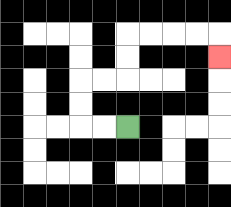{'start': '[5, 5]', 'end': '[9, 2]', 'path_directions': 'L,L,U,U,R,R,U,U,R,R,R,R,D', 'path_coordinates': '[[5, 5], [4, 5], [3, 5], [3, 4], [3, 3], [4, 3], [5, 3], [5, 2], [5, 1], [6, 1], [7, 1], [8, 1], [9, 1], [9, 2]]'}